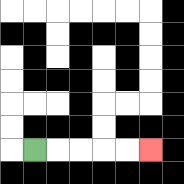{'start': '[1, 6]', 'end': '[6, 6]', 'path_directions': 'R,R,R,R,R', 'path_coordinates': '[[1, 6], [2, 6], [3, 6], [4, 6], [5, 6], [6, 6]]'}